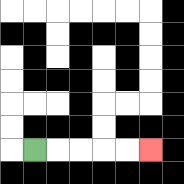{'start': '[1, 6]', 'end': '[6, 6]', 'path_directions': 'R,R,R,R,R', 'path_coordinates': '[[1, 6], [2, 6], [3, 6], [4, 6], [5, 6], [6, 6]]'}